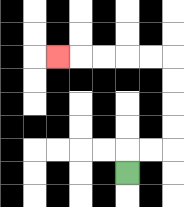{'start': '[5, 7]', 'end': '[2, 2]', 'path_directions': 'U,R,R,U,U,U,U,L,L,L,L,L', 'path_coordinates': '[[5, 7], [5, 6], [6, 6], [7, 6], [7, 5], [7, 4], [7, 3], [7, 2], [6, 2], [5, 2], [4, 2], [3, 2], [2, 2]]'}